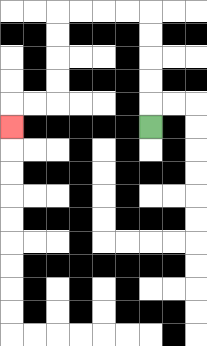{'start': '[6, 5]', 'end': '[0, 5]', 'path_directions': 'U,U,U,U,U,L,L,L,L,D,D,D,D,L,L,D', 'path_coordinates': '[[6, 5], [6, 4], [6, 3], [6, 2], [6, 1], [6, 0], [5, 0], [4, 0], [3, 0], [2, 0], [2, 1], [2, 2], [2, 3], [2, 4], [1, 4], [0, 4], [0, 5]]'}